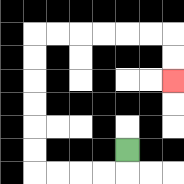{'start': '[5, 6]', 'end': '[7, 3]', 'path_directions': 'D,L,L,L,L,U,U,U,U,U,U,R,R,R,R,R,R,D,D', 'path_coordinates': '[[5, 6], [5, 7], [4, 7], [3, 7], [2, 7], [1, 7], [1, 6], [1, 5], [1, 4], [1, 3], [1, 2], [1, 1], [2, 1], [3, 1], [4, 1], [5, 1], [6, 1], [7, 1], [7, 2], [7, 3]]'}